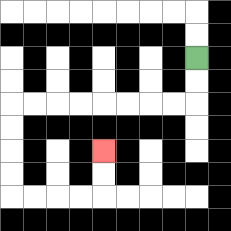{'start': '[8, 2]', 'end': '[4, 6]', 'path_directions': 'D,D,L,L,L,L,L,L,L,L,D,D,D,D,R,R,R,R,U,U', 'path_coordinates': '[[8, 2], [8, 3], [8, 4], [7, 4], [6, 4], [5, 4], [4, 4], [3, 4], [2, 4], [1, 4], [0, 4], [0, 5], [0, 6], [0, 7], [0, 8], [1, 8], [2, 8], [3, 8], [4, 8], [4, 7], [4, 6]]'}